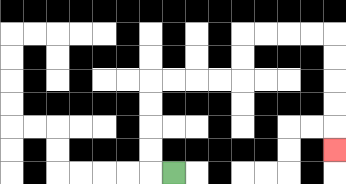{'start': '[7, 7]', 'end': '[14, 6]', 'path_directions': 'L,U,U,U,U,R,R,R,R,U,U,R,R,R,R,D,D,D,D,D', 'path_coordinates': '[[7, 7], [6, 7], [6, 6], [6, 5], [6, 4], [6, 3], [7, 3], [8, 3], [9, 3], [10, 3], [10, 2], [10, 1], [11, 1], [12, 1], [13, 1], [14, 1], [14, 2], [14, 3], [14, 4], [14, 5], [14, 6]]'}